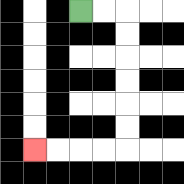{'start': '[3, 0]', 'end': '[1, 6]', 'path_directions': 'R,R,D,D,D,D,D,D,L,L,L,L', 'path_coordinates': '[[3, 0], [4, 0], [5, 0], [5, 1], [5, 2], [5, 3], [5, 4], [5, 5], [5, 6], [4, 6], [3, 6], [2, 6], [1, 6]]'}